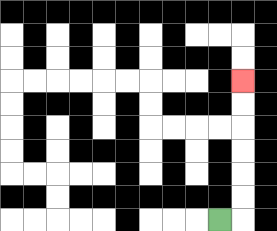{'start': '[9, 9]', 'end': '[10, 3]', 'path_directions': 'R,U,U,U,U,U,U', 'path_coordinates': '[[9, 9], [10, 9], [10, 8], [10, 7], [10, 6], [10, 5], [10, 4], [10, 3]]'}